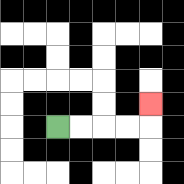{'start': '[2, 5]', 'end': '[6, 4]', 'path_directions': 'R,R,R,R,U', 'path_coordinates': '[[2, 5], [3, 5], [4, 5], [5, 5], [6, 5], [6, 4]]'}